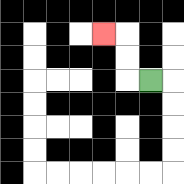{'start': '[6, 3]', 'end': '[4, 1]', 'path_directions': 'L,U,U,L', 'path_coordinates': '[[6, 3], [5, 3], [5, 2], [5, 1], [4, 1]]'}